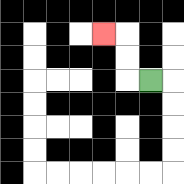{'start': '[6, 3]', 'end': '[4, 1]', 'path_directions': 'L,U,U,L', 'path_coordinates': '[[6, 3], [5, 3], [5, 2], [5, 1], [4, 1]]'}